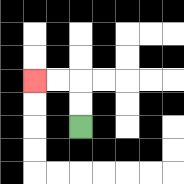{'start': '[3, 5]', 'end': '[1, 3]', 'path_directions': 'U,U,L,L', 'path_coordinates': '[[3, 5], [3, 4], [3, 3], [2, 3], [1, 3]]'}